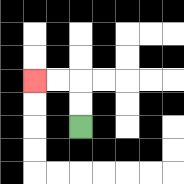{'start': '[3, 5]', 'end': '[1, 3]', 'path_directions': 'U,U,L,L', 'path_coordinates': '[[3, 5], [3, 4], [3, 3], [2, 3], [1, 3]]'}